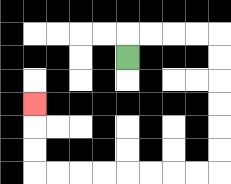{'start': '[5, 2]', 'end': '[1, 4]', 'path_directions': 'U,R,R,R,R,D,D,D,D,D,D,L,L,L,L,L,L,L,L,U,U,U', 'path_coordinates': '[[5, 2], [5, 1], [6, 1], [7, 1], [8, 1], [9, 1], [9, 2], [9, 3], [9, 4], [9, 5], [9, 6], [9, 7], [8, 7], [7, 7], [6, 7], [5, 7], [4, 7], [3, 7], [2, 7], [1, 7], [1, 6], [1, 5], [1, 4]]'}